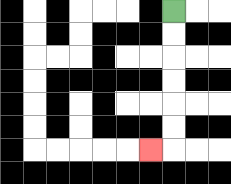{'start': '[7, 0]', 'end': '[6, 6]', 'path_directions': 'D,D,D,D,D,D,L', 'path_coordinates': '[[7, 0], [7, 1], [7, 2], [7, 3], [7, 4], [7, 5], [7, 6], [6, 6]]'}